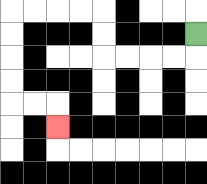{'start': '[8, 1]', 'end': '[2, 5]', 'path_directions': 'D,L,L,L,L,U,U,L,L,L,L,D,D,D,D,R,R,D', 'path_coordinates': '[[8, 1], [8, 2], [7, 2], [6, 2], [5, 2], [4, 2], [4, 1], [4, 0], [3, 0], [2, 0], [1, 0], [0, 0], [0, 1], [0, 2], [0, 3], [0, 4], [1, 4], [2, 4], [2, 5]]'}